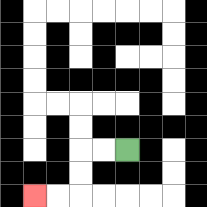{'start': '[5, 6]', 'end': '[1, 8]', 'path_directions': 'L,L,D,D,L,L', 'path_coordinates': '[[5, 6], [4, 6], [3, 6], [3, 7], [3, 8], [2, 8], [1, 8]]'}